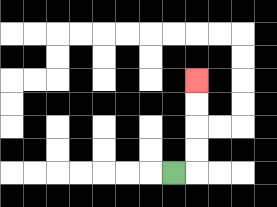{'start': '[7, 7]', 'end': '[8, 3]', 'path_directions': 'R,U,U,U,U', 'path_coordinates': '[[7, 7], [8, 7], [8, 6], [8, 5], [8, 4], [8, 3]]'}